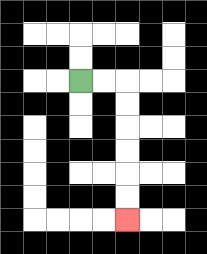{'start': '[3, 3]', 'end': '[5, 9]', 'path_directions': 'R,R,D,D,D,D,D,D', 'path_coordinates': '[[3, 3], [4, 3], [5, 3], [5, 4], [5, 5], [5, 6], [5, 7], [5, 8], [5, 9]]'}